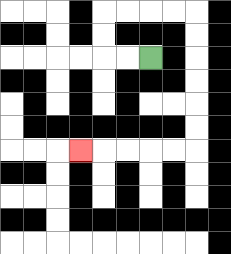{'start': '[6, 2]', 'end': '[3, 6]', 'path_directions': 'L,L,U,U,R,R,R,R,D,D,D,D,D,D,L,L,L,L,L', 'path_coordinates': '[[6, 2], [5, 2], [4, 2], [4, 1], [4, 0], [5, 0], [6, 0], [7, 0], [8, 0], [8, 1], [8, 2], [8, 3], [8, 4], [8, 5], [8, 6], [7, 6], [6, 6], [5, 6], [4, 6], [3, 6]]'}